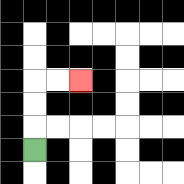{'start': '[1, 6]', 'end': '[3, 3]', 'path_directions': 'U,U,U,R,R', 'path_coordinates': '[[1, 6], [1, 5], [1, 4], [1, 3], [2, 3], [3, 3]]'}